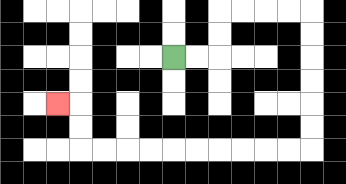{'start': '[7, 2]', 'end': '[2, 4]', 'path_directions': 'R,R,U,U,R,R,R,R,D,D,D,D,D,D,L,L,L,L,L,L,L,L,L,L,U,U,L', 'path_coordinates': '[[7, 2], [8, 2], [9, 2], [9, 1], [9, 0], [10, 0], [11, 0], [12, 0], [13, 0], [13, 1], [13, 2], [13, 3], [13, 4], [13, 5], [13, 6], [12, 6], [11, 6], [10, 6], [9, 6], [8, 6], [7, 6], [6, 6], [5, 6], [4, 6], [3, 6], [3, 5], [3, 4], [2, 4]]'}